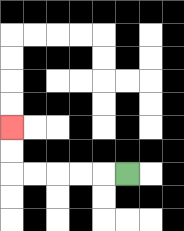{'start': '[5, 7]', 'end': '[0, 5]', 'path_directions': 'L,L,L,L,L,U,U', 'path_coordinates': '[[5, 7], [4, 7], [3, 7], [2, 7], [1, 7], [0, 7], [0, 6], [0, 5]]'}